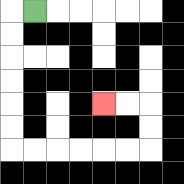{'start': '[1, 0]', 'end': '[4, 4]', 'path_directions': 'L,D,D,D,D,D,D,R,R,R,R,R,R,U,U,L,L', 'path_coordinates': '[[1, 0], [0, 0], [0, 1], [0, 2], [0, 3], [0, 4], [0, 5], [0, 6], [1, 6], [2, 6], [3, 6], [4, 6], [5, 6], [6, 6], [6, 5], [6, 4], [5, 4], [4, 4]]'}